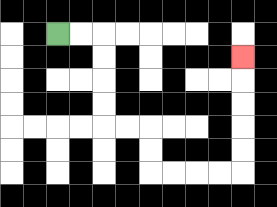{'start': '[2, 1]', 'end': '[10, 2]', 'path_directions': 'R,R,D,D,D,D,R,R,D,D,R,R,R,R,U,U,U,U,U', 'path_coordinates': '[[2, 1], [3, 1], [4, 1], [4, 2], [4, 3], [4, 4], [4, 5], [5, 5], [6, 5], [6, 6], [6, 7], [7, 7], [8, 7], [9, 7], [10, 7], [10, 6], [10, 5], [10, 4], [10, 3], [10, 2]]'}